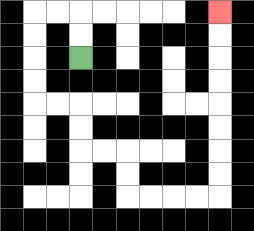{'start': '[3, 2]', 'end': '[9, 0]', 'path_directions': 'U,U,L,L,D,D,D,D,R,R,D,D,R,R,D,D,R,R,R,R,U,U,U,U,U,U,U,U', 'path_coordinates': '[[3, 2], [3, 1], [3, 0], [2, 0], [1, 0], [1, 1], [1, 2], [1, 3], [1, 4], [2, 4], [3, 4], [3, 5], [3, 6], [4, 6], [5, 6], [5, 7], [5, 8], [6, 8], [7, 8], [8, 8], [9, 8], [9, 7], [9, 6], [9, 5], [9, 4], [9, 3], [9, 2], [9, 1], [9, 0]]'}